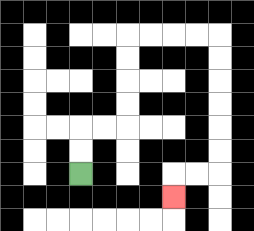{'start': '[3, 7]', 'end': '[7, 8]', 'path_directions': 'U,U,R,R,U,U,U,U,R,R,R,R,D,D,D,D,D,D,L,L,D', 'path_coordinates': '[[3, 7], [3, 6], [3, 5], [4, 5], [5, 5], [5, 4], [5, 3], [5, 2], [5, 1], [6, 1], [7, 1], [8, 1], [9, 1], [9, 2], [9, 3], [9, 4], [9, 5], [9, 6], [9, 7], [8, 7], [7, 7], [7, 8]]'}